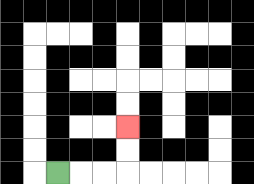{'start': '[2, 7]', 'end': '[5, 5]', 'path_directions': 'R,R,R,U,U', 'path_coordinates': '[[2, 7], [3, 7], [4, 7], [5, 7], [5, 6], [5, 5]]'}